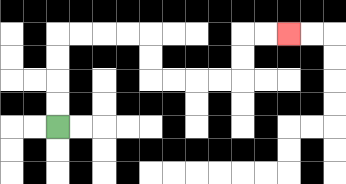{'start': '[2, 5]', 'end': '[12, 1]', 'path_directions': 'U,U,U,U,R,R,R,R,D,D,R,R,R,R,U,U,R,R', 'path_coordinates': '[[2, 5], [2, 4], [2, 3], [2, 2], [2, 1], [3, 1], [4, 1], [5, 1], [6, 1], [6, 2], [6, 3], [7, 3], [8, 3], [9, 3], [10, 3], [10, 2], [10, 1], [11, 1], [12, 1]]'}